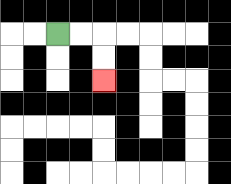{'start': '[2, 1]', 'end': '[4, 3]', 'path_directions': 'R,R,D,D', 'path_coordinates': '[[2, 1], [3, 1], [4, 1], [4, 2], [4, 3]]'}